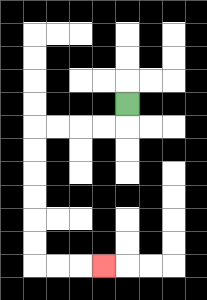{'start': '[5, 4]', 'end': '[4, 11]', 'path_directions': 'D,L,L,L,L,D,D,D,D,D,D,R,R,R', 'path_coordinates': '[[5, 4], [5, 5], [4, 5], [3, 5], [2, 5], [1, 5], [1, 6], [1, 7], [1, 8], [1, 9], [1, 10], [1, 11], [2, 11], [3, 11], [4, 11]]'}